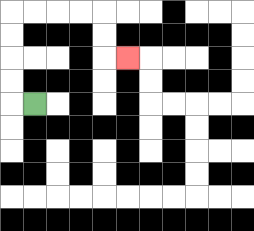{'start': '[1, 4]', 'end': '[5, 2]', 'path_directions': 'L,U,U,U,U,R,R,R,R,D,D,R', 'path_coordinates': '[[1, 4], [0, 4], [0, 3], [0, 2], [0, 1], [0, 0], [1, 0], [2, 0], [3, 0], [4, 0], [4, 1], [4, 2], [5, 2]]'}